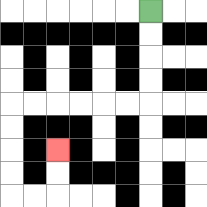{'start': '[6, 0]', 'end': '[2, 6]', 'path_directions': 'D,D,D,D,L,L,L,L,L,L,D,D,D,D,R,R,U,U', 'path_coordinates': '[[6, 0], [6, 1], [6, 2], [6, 3], [6, 4], [5, 4], [4, 4], [3, 4], [2, 4], [1, 4], [0, 4], [0, 5], [0, 6], [0, 7], [0, 8], [1, 8], [2, 8], [2, 7], [2, 6]]'}